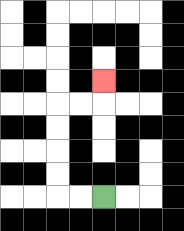{'start': '[4, 8]', 'end': '[4, 3]', 'path_directions': 'L,L,U,U,U,U,R,R,U', 'path_coordinates': '[[4, 8], [3, 8], [2, 8], [2, 7], [2, 6], [2, 5], [2, 4], [3, 4], [4, 4], [4, 3]]'}